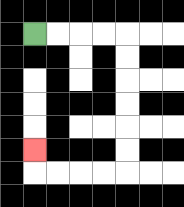{'start': '[1, 1]', 'end': '[1, 6]', 'path_directions': 'R,R,R,R,D,D,D,D,D,D,L,L,L,L,U', 'path_coordinates': '[[1, 1], [2, 1], [3, 1], [4, 1], [5, 1], [5, 2], [5, 3], [5, 4], [5, 5], [5, 6], [5, 7], [4, 7], [3, 7], [2, 7], [1, 7], [1, 6]]'}